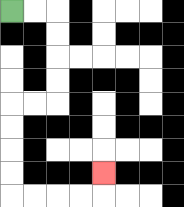{'start': '[0, 0]', 'end': '[4, 7]', 'path_directions': 'R,R,D,D,D,D,L,L,D,D,D,D,R,R,R,R,U', 'path_coordinates': '[[0, 0], [1, 0], [2, 0], [2, 1], [2, 2], [2, 3], [2, 4], [1, 4], [0, 4], [0, 5], [0, 6], [0, 7], [0, 8], [1, 8], [2, 8], [3, 8], [4, 8], [4, 7]]'}